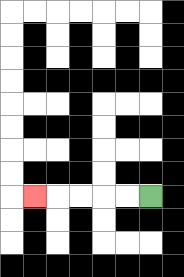{'start': '[6, 8]', 'end': '[1, 8]', 'path_directions': 'L,L,L,L,L', 'path_coordinates': '[[6, 8], [5, 8], [4, 8], [3, 8], [2, 8], [1, 8]]'}